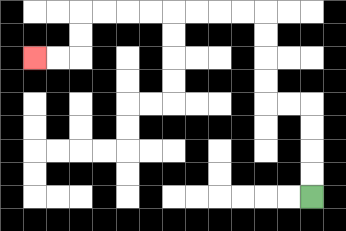{'start': '[13, 8]', 'end': '[1, 2]', 'path_directions': 'U,U,U,U,L,L,U,U,U,U,L,L,L,L,L,L,L,L,D,D,L,L', 'path_coordinates': '[[13, 8], [13, 7], [13, 6], [13, 5], [13, 4], [12, 4], [11, 4], [11, 3], [11, 2], [11, 1], [11, 0], [10, 0], [9, 0], [8, 0], [7, 0], [6, 0], [5, 0], [4, 0], [3, 0], [3, 1], [3, 2], [2, 2], [1, 2]]'}